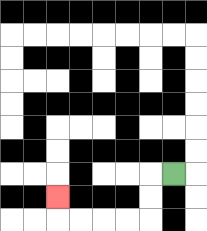{'start': '[7, 7]', 'end': '[2, 8]', 'path_directions': 'L,D,D,L,L,L,L,U', 'path_coordinates': '[[7, 7], [6, 7], [6, 8], [6, 9], [5, 9], [4, 9], [3, 9], [2, 9], [2, 8]]'}